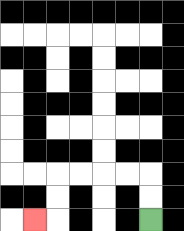{'start': '[6, 9]', 'end': '[1, 9]', 'path_directions': 'U,U,L,L,L,L,D,D,L', 'path_coordinates': '[[6, 9], [6, 8], [6, 7], [5, 7], [4, 7], [3, 7], [2, 7], [2, 8], [2, 9], [1, 9]]'}